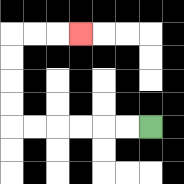{'start': '[6, 5]', 'end': '[3, 1]', 'path_directions': 'L,L,L,L,L,L,U,U,U,U,R,R,R', 'path_coordinates': '[[6, 5], [5, 5], [4, 5], [3, 5], [2, 5], [1, 5], [0, 5], [0, 4], [0, 3], [0, 2], [0, 1], [1, 1], [2, 1], [3, 1]]'}